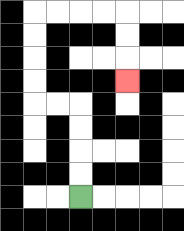{'start': '[3, 8]', 'end': '[5, 3]', 'path_directions': 'U,U,U,U,L,L,U,U,U,U,R,R,R,R,D,D,D', 'path_coordinates': '[[3, 8], [3, 7], [3, 6], [3, 5], [3, 4], [2, 4], [1, 4], [1, 3], [1, 2], [1, 1], [1, 0], [2, 0], [3, 0], [4, 0], [5, 0], [5, 1], [5, 2], [5, 3]]'}